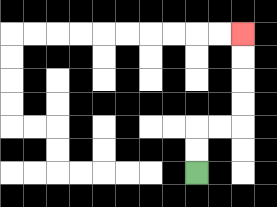{'start': '[8, 7]', 'end': '[10, 1]', 'path_directions': 'U,U,R,R,U,U,U,U', 'path_coordinates': '[[8, 7], [8, 6], [8, 5], [9, 5], [10, 5], [10, 4], [10, 3], [10, 2], [10, 1]]'}